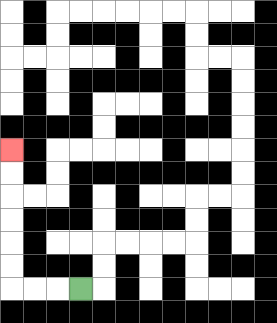{'start': '[3, 12]', 'end': '[0, 6]', 'path_directions': 'L,L,L,U,U,U,U,U,U', 'path_coordinates': '[[3, 12], [2, 12], [1, 12], [0, 12], [0, 11], [0, 10], [0, 9], [0, 8], [0, 7], [0, 6]]'}